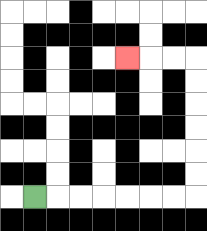{'start': '[1, 8]', 'end': '[5, 2]', 'path_directions': 'R,R,R,R,R,R,R,U,U,U,U,U,U,L,L,L', 'path_coordinates': '[[1, 8], [2, 8], [3, 8], [4, 8], [5, 8], [6, 8], [7, 8], [8, 8], [8, 7], [8, 6], [8, 5], [8, 4], [8, 3], [8, 2], [7, 2], [6, 2], [5, 2]]'}